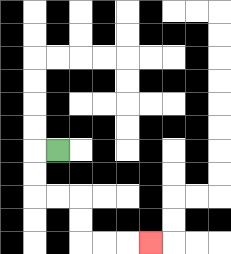{'start': '[2, 6]', 'end': '[6, 10]', 'path_directions': 'L,D,D,R,R,D,D,R,R,R', 'path_coordinates': '[[2, 6], [1, 6], [1, 7], [1, 8], [2, 8], [3, 8], [3, 9], [3, 10], [4, 10], [5, 10], [6, 10]]'}